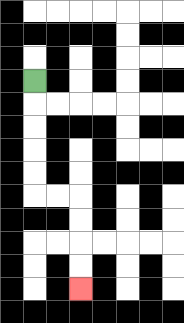{'start': '[1, 3]', 'end': '[3, 12]', 'path_directions': 'D,D,D,D,D,R,R,D,D,D,D', 'path_coordinates': '[[1, 3], [1, 4], [1, 5], [1, 6], [1, 7], [1, 8], [2, 8], [3, 8], [3, 9], [3, 10], [3, 11], [3, 12]]'}